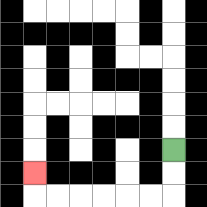{'start': '[7, 6]', 'end': '[1, 7]', 'path_directions': 'D,D,L,L,L,L,L,L,U', 'path_coordinates': '[[7, 6], [7, 7], [7, 8], [6, 8], [5, 8], [4, 8], [3, 8], [2, 8], [1, 8], [1, 7]]'}